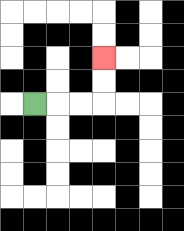{'start': '[1, 4]', 'end': '[4, 2]', 'path_directions': 'R,R,R,U,U', 'path_coordinates': '[[1, 4], [2, 4], [3, 4], [4, 4], [4, 3], [4, 2]]'}